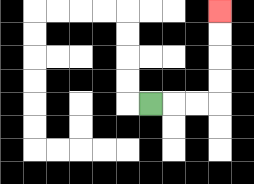{'start': '[6, 4]', 'end': '[9, 0]', 'path_directions': 'R,R,R,U,U,U,U', 'path_coordinates': '[[6, 4], [7, 4], [8, 4], [9, 4], [9, 3], [9, 2], [9, 1], [9, 0]]'}